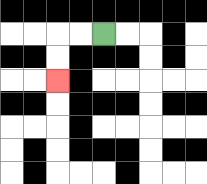{'start': '[4, 1]', 'end': '[2, 3]', 'path_directions': 'L,L,D,D', 'path_coordinates': '[[4, 1], [3, 1], [2, 1], [2, 2], [2, 3]]'}